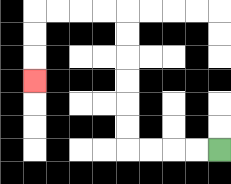{'start': '[9, 6]', 'end': '[1, 3]', 'path_directions': 'L,L,L,L,U,U,U,U,U,U,L,L,L,L,D,D,D', 'path_coordinates': '[[9, 6], [8, 6], [7, 6], [6, 6], [5, 6], [5, 5], [5, 4], [5, 3], [5, 2], [5, 1], [5, 0], [4, 0], [3, 0], [2, 0], [1, 0], [1, 1], [1, 2], [1, 3]]'}